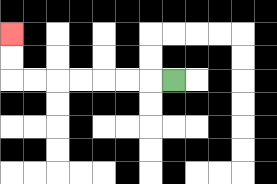{'start': '[7, 3]', 'end': '[0, 1]', 'path_directions': 'L,L,L,L,L,L,L,U,U', 'path_coordinates': '[[7, 3], [6, 3], [5, 3], [4, 3], [3, 3], [2, 3], [1, 3], [0, 3], [0, 2], [0, 1]]'}